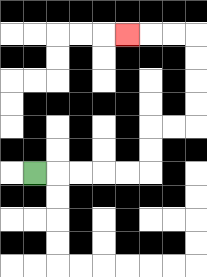{'start': '[1, 7]', 'end': '[5, 1]', 'path_directions': 'R,R,R,R,R,U,U,R,R,U,U,U,U,L,L,L', 'path_coordinates': '[[1, 7], [2, 7], [3, 7], [4, 7], [5, 7], [6, 7], [6, 6], [6, 5], [7, 5], [8, 5], [8, 4], [8, 3], [8, 2], [8, 1], [7, 1], [6, 1], [5, 1]]'}